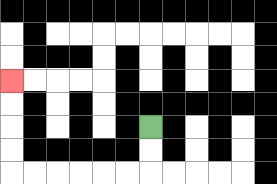{'start': '[6, 5]', 'end': '[0, 3]', 'path_directions': 'D,D,L,L,L,L,L,L,U,U,U,U', 'path_coordinates': '[[6, 5], [6, 6], [6, 7], [5, 7], [4, 7], [3, 7], [2, 7], [1, 7], [0, 7], [0, 6], [0, 5], [0, 4], [0, 3]]'}